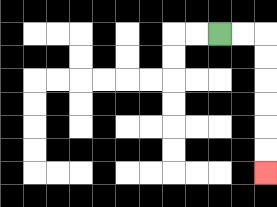{'start': '[9, 1]', 'end': '[11, 7]', 'path_directions': 'R,R,D,D,D,D,D,D', 'path_coordinates': '[[9, 1], [10, 1], [11, 1], [11, 2], [11, 3], [11, 4], [11, 5], [11, 6], [11, 7]]'}